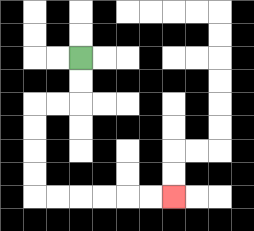{'start': '[3, 2]', 'end': '[7, 8]', 'path_directions': 'D,D,L,L,D,D,D,D,R,R,R,R,R,R', 'path_coordinates': '[[3, 2], [3, 3], [3, 4], [2, 4], [1, 4], [1, 5], [1, 6], [1, 7], [1, 8], [2, 8], [3, 8], [4, 8], [5, 8], [6, 8], [7, 8]]'}